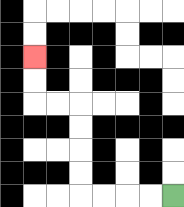{'start': '[7, 8]', 'end': '[1, 2]', 'path_directions': 'L,L,L,L,U,U,U,U,L,L,U,U', 'path_coordinates': '[[7, 8], [6, 8], [5, 8], [4, 8], [3, 8], [3, 7], [3, 6], [3, 5], [3, 4], [2, 4], [1, 4], [1, 3], [1, 2]]'}